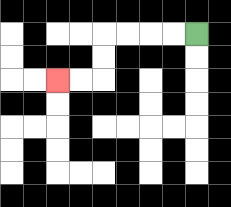{'start': '[8, 1]', 'end': '[2, 3]', 'path_directions': 'L,L,L,L,D,D,L,L', 'path_coordinates': '[[8, 1], [7, 1], [6, 1], [5, 1], [4, 1], [4, 2], [4, 3], [3, 3], [2, 3]]'}